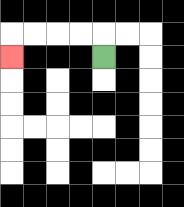{'start': '[4, 2]', 'end': '[0, 2]', 'path_directions': 'U,L,L,L,L,D', 'path_coordinates': '[[4, 2], [4, 1], [3, 1], [2, 1], [1, 1], [0, 1], [0, 2]]'}